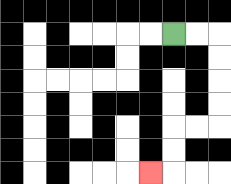{'start': '[7, 1]', 'end': '[6, 7]', 'path_directions': 'R,R,D,D,D,D,L,L,D,D,L', 'path_coordinates': '[[7, 1], [8, 1], [9, 1], [9, 2], [9, 3], [9, 4], [9, 5], [8, 5], [7, 5], [7, 6], [7, 7], [6, 7]]'}